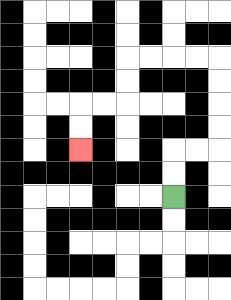{'start': '[7, 8]', 'end': '[3, 6]', 'path_directions': 'U,U,R,R,U,U,U,U,L,L,L,L,D,D,L,L,D,D', 'path_coordinates': '[[7, 8], [7, 7], [7, 6], [8, 6], [9, 6], [9, 5], [9, 4], [9, 3], [9, 2], [8, 2], [7, 2], [6, 2], [5, 2], [5, 3], [5, 4], [4, 4], [3, 4], [3, 5], [3, 6]]'}